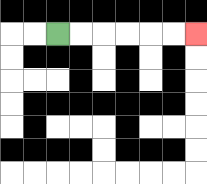{'start': '[2, 1]', 'end': '[8, 1]', 'path_directions': 'R,R,R,R,R,R', 'path_coordinates': '[[2, 1], [3, 1], [4, 1], [5, 1], [6, 1], [7, 1], [8, 1]]'}